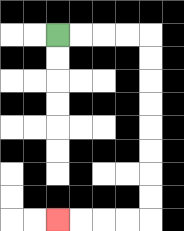{'start': '[2, 1]', 'end': '[2, 9]', 'path_directions': 'R,R,R,R,D,D,D,D,D,D,D,D,L,L,L,L', 'path_coordinates': '[[2, 1], [3, 1], [4, 1], [5, 1], [6, 1], [6, 2], [6, 3], [6, 4], [6, 5], [6, 6], [6, 7], [6, 8], [6, 9], [5, 9], [4, 9], [3, 9], [2, 9]]'}